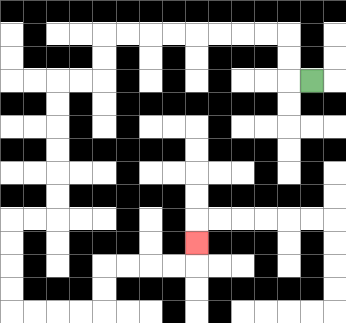{'start': '[13, 3]', 'end': '[8, 10]', 'path_directions': 'L,U,U,L,L,L,L,L,L,L,L,D,D,L,L,D,D,D,D,D,D,L,L,D,D,D,D,R,R,R,R,U,U,R,R,R,R,U', 'path_coordinates': '[[13, 3], [12, 3], [12, 2], [12, 1], [11, 1], [10, 1], [9, 1], [8, 1], [7, 1], [6, 1], [5, 1], [4, 1], [4, 2], [4, 3], [3, 3], [2, 3], [2, 4], [2, 5], [2, 6], [2, 7], [2, 8], [2, 9], [1, 9], [0, 9], [0, 10], [0, 11], [0, 12], [0, 13], [1, 13], [2, 13], [3, 13], [4, 13], [4, 12], [4, 11], [5, 11], [6, 11], [7, 11], [8, 11], [8, 10]]'}